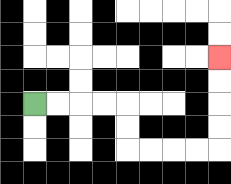{'start': '[1, 4]', 'end': '[9, 2]', 'path_directions': 'R,R,R,R,D,D,R,R,R,R,U,U,U,U', 'path_coordinates': '[[1, 4], [2, 4], [3, 4], [4, 4], [5, 4], [5, 5], [5, 6], [6, 6], [7, 6], [8, 6], [9, 6], [9, 5], [9, 4], [9, 3], [9, 2]]'}